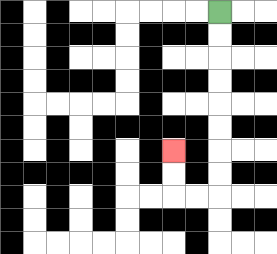{'start': '[9, 0]', 'end': '[7, 6]', 'path_directions': 'D,D,D,D,D,D,D,D,L,L,U,U', 'path_coordinates': '[[9, 0], [9, 1], [9, 2], [9, 3], [9, 4], [9, 5], [9, 6], [9, 7], [9, 8], [8, 8], [7, 8], [7, 7], [7, 6]]'}